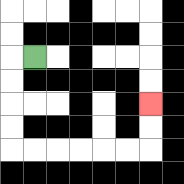{'start': '[1, 2]', 'end': '[6, 4]', 'path_directions': 'L,D,D,D,D,R,R,R,R,R,R,U,U', 'path_coordinates': '[[1, 2], [0, 2], [0, 3], [0, 4], [0, 5], [0, 6], [1, 6], [2, 6], [3, 6], [4, 6], [5, 6], [6, 6], [6, 5], [6, 4]]'}